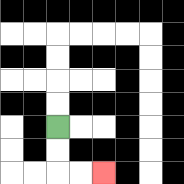{'start': '[2, 5]', 'end': '[4, 7]', 'path_directions': 'D,D,R,R', 'path_coordinates': '[[2, 5], [2, 6], [2, 7], [3, 7], [4, 7]]'}